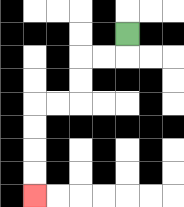{'start': '[5, 1]', 'end': '[1, 8]', 'path_directions': 'D,L,L,D,D,L,L,D,D,D,D', 'path_coordinates': '[[5, 1], [5, 2], [4, 2], [3, 2], [3, 3], [3, 4], [2, 4], [1, 4], [1, 5], [1, 6], [1, 7], [1, 8]]'}